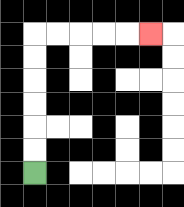{'start': '[1, 7]', 'end': '[6, 1]', 'path_directions': 'U,U,U,U,U,U,R,R,R,R,R', 'path_coordinates': '[[1, 7], [1, 6], [1, 5], [1, 4], [1, 3], [1, 2], [1, 1], [2, 1], [3, 1], [4, 1], [5, 1], [6, 1]]'}